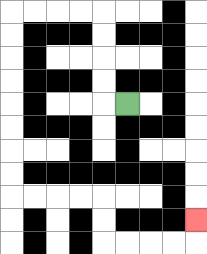{'start': '[5, 4]', 'end': '[8, 9]', 'path_directions': 'L,U,U,U,U,L,L,L,L,D,D,D,D,D,D,D,D,R,R,R,R,D,D,R,R,R,R,U', 'path_coordinates': '[[5, 4], [4, 4], [4, 3], [4, 2], [4, 1], [4, 0], [3, 0], [2, 0], [1, 0], [0, 0], [0, 1], [0, 2], [0, 3], [0, 4], [0, 5], [0, 6], [0, 7], [0, 8], [1, 8], [2, 8], [3, 8], [4, 8], [4, 9], [4, 10], [5, 10], [6, 10], [7, 10], [8, 10], [8, 9]]'}